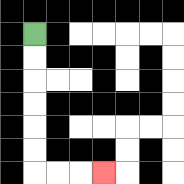{'start': '[1, 1]', 'end': '[4, 7]', 'path_directions': 'D,D,D,D,D,D,R,R,R', 'path_coordinates': '[[1, 1], [1, 2], [1, 3], [1, 4], [1, 5], [1, 6], [1, 7], [2, 7], [3, 7], [4, 7]]'}